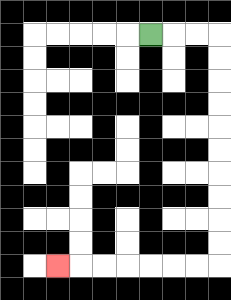{'start': '[6, 1]', 'end': '[2, 11]', 'path_directions': 'R,R,R,D,D,D,D,D,D,D,D,D,D,L,L,L,L,L,L,L', 'path_coordinates': '[[6, 1], [7, 1], [8, 1], [9, 1], [9, 2], [9, 3], [9, 4], [9, 5], [9, 6], [9, 7], [9, 8], [9, 9], [9, 10], [9, 11], [8, 11], [7, 11], [6, 11], [5, 11], [4, 11], [3, 11], [2, 11]]'}